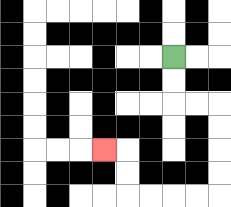{'start': '[7, 2]', 'end': '[4, 6]', 'path_directions': 'D,D,R,R,D,D,D,D,L,L,L,L,U,U,L', 'path_coordinates': '[[7, 2], [7, 3], [7, 4], [8, 4], [9, 4], [9, 5], [9, 6], [9, 7], [9, 8], [8, 8], [7, 8], [6, 8], [5, 8], [5, 7], [5, 6], [4, 6]]'}